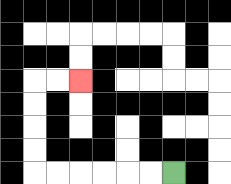{'start': '[7, 7]', 'end': '[3, 3]', 'path_directions': 'L,L,L,L,L,L,U,U,U,U,R,R', 'path_coordinates': '[[7, 7], [6, 7], [5, 7], [4, 7], [3, 7], [2, 7], [1, 7], [1, 6], [1, 5], [1, 4], [1, 3], [2, 3], [3, 3]]'}